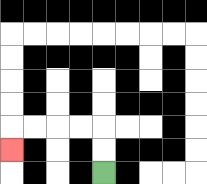{'start': '[4, 7]', 'end': '[0, 6]', 'path_directions': 'U,U,L,L,L,L,D', 'path_coordinates': '[[4, 7], [4, 6], [4, 5], [3, 5], [2, 5], [1, 5], [0, 5], [0, 6]]'}